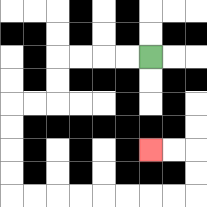{'start': '[6, 2]', 'end': '[6, 6]', 'path_directions': 'L,L,L,L,D,D,L,L,D,D,D,D,R,R,R,R,R,R,R,R,U,U,L,L', 'path_coordinates': '[[6, 2], [5, 2], [4, 2], [3, 2], [2, 2], [2, 3], [2, 4], [1, 4], [0, 4], [0, 5], [0, 6], [0, 7], [0, 8], [1, 8], [2, 8], [3, 8], [4, 8], [5, 8], [6, 8], [7, 8], [8, 8], [8, 7], [8, 6], [7, 6], [6, 6]]'}